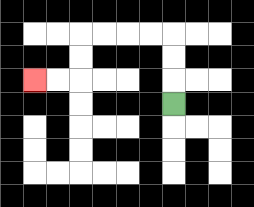{'start': '[7, 4]', 'end': '[1, 3]', 'path_directions': 'U,U,U,L,L,L,L,D,D,L,L', 'path_coordinates': '[[7, 4], [7, 3], [7, 2], [7, 1], [6, 1], [5, 1], [4, 1], [3, 1], [3, 2], [3, 3], [2, 3], [1, 3]]'}